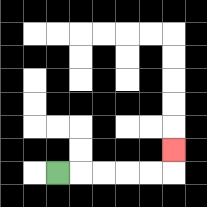{'start': '[2, 7]', 'end': '[7, 6]', 'path_directions': 'R,R,R,R,R,U', 'path_coordinates': '[[2, 7], [3, 7], [4, 7], [5, 7], [6, 7], [7, 7], [7, 6]]'}